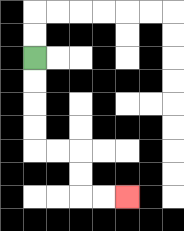{'start': '[1, 2]', 'end': '[5, 8]', 'path_directions': 'D,D,D,D,R,R,D,D,R,R', 'path_coordinates': '[[1, 2], [1, 3], [1, 4], [1, 5], [1, 6], [2, 6], [3, 6], [3, 7], [3, 8], [4, 8], [5, 8]]'}